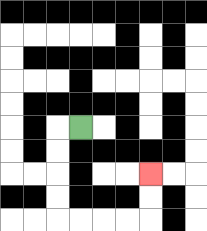{'start': '[3, 5]', 'end': '[6, 7]', 'path_directions': 'L,D,D,D,D,R,R,R,R,U,U', 'path_coordinates': '[[3, 5], [2, 5], [2, 6], [2, 7], [2, 8], [2, 9], [3, 9], [4, 9], [5, 9], [6, 9], [6, 8], [6, 7]]'}